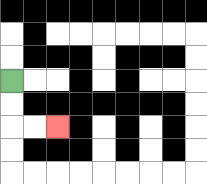{'start': '[0, 3]', 'end': '[2, 5]', 'path_directions': 'D,D,R,R', 'path_coordinates': '[[0, 3], [0, 4], [0, 5], [1, 5], [2, 5]]'}